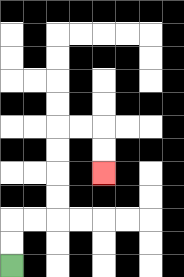{'start': '[0, 11]', 'end': '[4, 7]', 'path_directions': 'U,U,R,R,U,U,U,U,R,R,D,D', 'path_coordinates': '[[0, 11], [0, 10], [0, 9], [1, 9], [2, 9], [2, 8], [2, 7], [2, 6], [2, 5], [3, 5], [4, 5], [4, 6], [4, 7]]'}